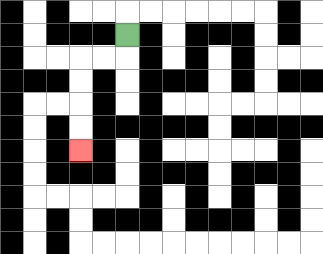{'start': '[5, 1]', 'end': '[3, 6]', 'path_directions': 'D,L,L,D,D,D,D', 'path_coordinates': '[[5, 1], [5, 2], [4, 2], [3, 2], [3, 3], [3, 4], [3, 5], [3, 6]]'}